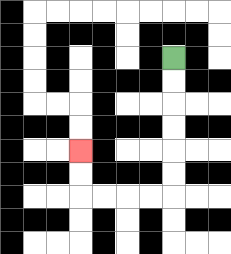{'start': '[7, 2]', 'end': '[3, 6]', 'path_directions': 'D,D,D,D,D,D,L,L,L,L,U,U', 'path_coordinates': '[[7, 2], [7, 3], [7, 4], [7, 5], [7, 6], [7, 7], [7, 8], [6, 8], [5, 8], [4, 8], [3, 8], [3, 7], [3, 6]]'}